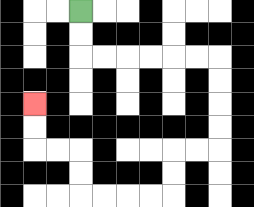{'start': '[3, 0]', 'end': '[1, 4]', 'path_directions': 'D,D,R,R,R,R,R,R,D,D,D,D,L,L,D,D,L,L,L,L,U,U,L,L,U,U', 'path_coordinates': '[[3, 0], [3, 1], [3, 2], [4, 2], [5, 2], [6, 2], [7, 2], [8, 2], [9, 2], [9, 3], [9, 4], [9, 5], [9, 6], [8, 6], [7, 6], [7, 7], [7, 8], [6, 8], [5, 8], [4, 8], [3, 8], [3, 7], [3, 6], [2, 6], [1, 6], [1, 5], [1, 4]]'}